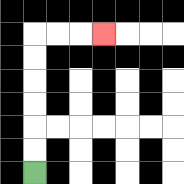{'start': '[1, 7]', 'end': '[4, 1]', 'path_directions': 'U,U,U,U,U,U,R,R,R', 'path_coordinates': '[[1, 7], [1, 6], [1, 5], [1, 4], [1, 3], [1, 2], [1, 1], [2, 1], [3, 1], [4, 1]]'}